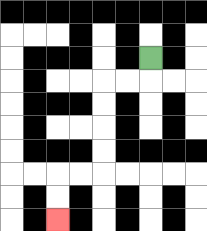{'start': '[6, 2]', 'end': '[2, 9]', 'path_directions': 'D,L,L,D,D,D,D,L,L,D,D', 'path_coordinates': '[[6, 2], [6, 3], [5, 3], [4, 3], [4, 4], [4, 5], [4, 6], [4, 7], [3, 7], [2, 7], [2, 8], [2, 9]]'}